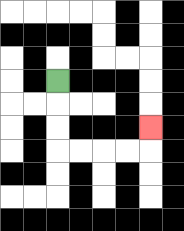{'start': '[2, 3]', 'end': '[6, 5]', 'path_directions': 'D,D,D,R,R,R,R,U', 'path_coordinates': '[[2, 3], [2, 4], [2, 5], [2, 6], [3, 6], [4, 6], [5, 6], [6, 6], [6, 5]]'}